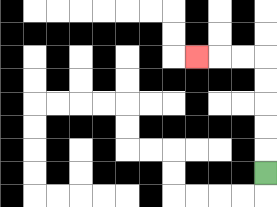{'start': '[11, 7]', 'end': '[8, 2]', 'path_directions': 'U,U,U,U,U,L,L,L', 'path_coordinates': '[[11, 7], [11, 6], [11, 5], [11, 4], [11, 3], [11, 2], [10, 2], [9, 2], [8, 2]]'}